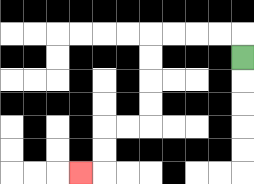{'start': '[10, 2]', 'end': '[3, 7]', 'path_directions': 'U,L,L,L,L,D,D,D,D,L,L,D,D,L', 'path_coordinates': '[[10, 2], [10, 1], [9, 1], [8, 1], [7, 1], [6, 1], [6, 2], [6, 3], [6, 4], [6, 5], [5, 5], [4, 5], [4, 6], [4, 7], [3, 7]]'}